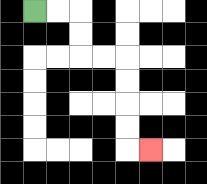{'start': '[1, 0]', 'end': '[6, 6]', 'path_directions': 'R,R,D,D,R,R,D,D,D,D,R', 'path_coordinates': '[[1, 0], [2, 0], [3, 0], [3, 1], [3, 2], [4, 2], [5, 2], [5, 3], [5, 4], [5, 5], [5, 6], [6, 6]]'}